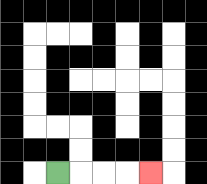{'start': '[2, 7]', 'end': '[6, 7]', 'path_directions': 'R,R,R,R', 'path_coordinates': '[[2, 7], [3, 7], [4, 7], [5, 7], [6, 7]]'}